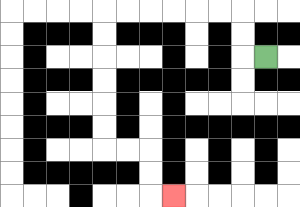{'start': '[11, 2]', 'end': '[7, 8]', 'path_directions': 'L,U,U,L,L,L,L,L,L,D,D,D,D,D,D,R,R,D,D,R', 'path_coordinates': '[[11, 2], [10, 2], [10, 1], [10, 0], [9, 0], [8, 0], [7, 0], [6, 0], [5, 0], [4, 0], [4, 1], [4, 2], [4, 3], [4, 4], [4, 5], [4, 6], [5, 6], [6, 6], [6, 7], [6, 8], [7, 8]]'}